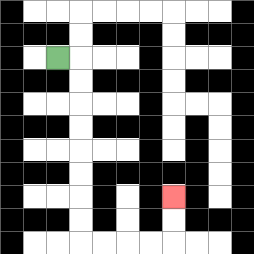{'start': '[2, 2]', 'end': '[7, 8]', 'path_directions': 'R,D,D,D,D,D,D,D,D,R,R,R,R,U,U', 'path_coordinates': '[[2, 2], [3, 2], [3, 3], [3, 4], [3, 5], [3, 6], [3, 7], [3, 8], [3, 9], [3, 10], [4, 10], [5, 10], [6, 10], [7, 10], [7, 9], [7, 8]]'}